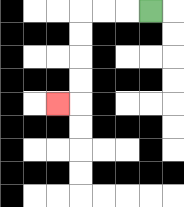{'start': '[6, 0]', 'end': '[2, 4]', 'path_directions': 'L,L,L,D,D,D,D,L', 'path_coordinates': '[[6, 0], [5, 0], [4, 0], [3, 0], [3, 1], [3, 2], [3, 3], [3, 4], [2, 4]]'}